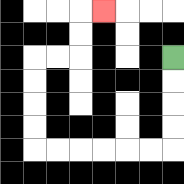{'start': '[7, 2]', 'end': '[4, 0]', 'path_directions': 'D,D,D,D,L,L,L,L,L,L,U,U,U,U,R,R,U,U,R', 'path_coordinates': '[[7, 2], [7, 3], [7, 4], [7, 5], [7, 6], [6, 6], [5, 6], [4, 6], [3, 6], [2, 6], [1, 6], [1, 5], [1, 4], [1, 3], [1, 2], [2, 2], [3, 2], [3, 1], [3, 0], [4, 0]]'}